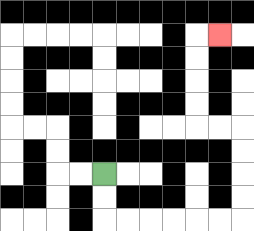{'start': '[4, 7]', 'end': '[9, 1]', 'path_directions': 'D,D,R,R,R,R,R,R,U,U,U,U,L,L,U,U,U,U,R', 'path_coordinates': '[[4, 7], [4, 8], [4, 9], [5, 9], [6, 9], [7, 9], [8, 9], [9, 9], [10, 9], [10, 8], [10, 7], [10, 6], [10, 5], [9, 5], [8, 5], [8, 4], [8, 3], [8, 2], [8, 1], [9, 1]]'}